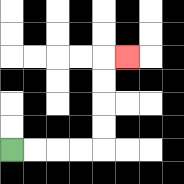{'start': '[0, 6]', 'end': '[5, 2]', 'path_directions': 'R,R,R,R,U,U,U,U,R', 'path_coordinates': '[[0, 6], [1, 6], [2, 6], [3, 6], [4, 6], [4, 5], [4, 4], [4, 3], [4, 2], [5, 2]]'}